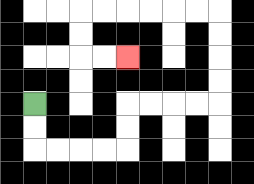{'start': '[1, 4]', 'end': '[5, 2]', 'path_directions': 'D,D,R,R,R,R,U,U,R,R,R,R,U,U,U,U,L,L,L,L,L,L,D,D,R,R', 'path_coordinates': '[[1, 4], [1, 5], [1, 6], [2, 6], [3, 6], [4, 6], [5, 6], [5, 5], [5, 4], [6, 4], [7, 4], [8, 4], [9, 4], [9, 3], [9, 2], [9, 1], [9, 0], [8, 0], [7, 0], [6, 0], [5, 0], [4, 0], [3, 0], [3, 1], [3, 2], [4, 2], [5, 2]]'}